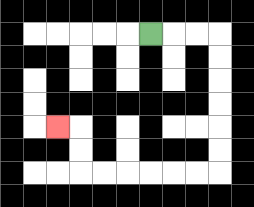{'start': '[6, 1]', 'end': '[2, 5]', 'path_directions': 'R,R,R,D,D,D,D,D,D,L,L,L,L,L,L,U,U,L', 'path_coordinates': '[[6, 1], [7, 1], [8, 1], [9, 1], [9, 2], [9, 3], [9, 4], [9, 5], [9, 6], [9, 7], [8, 7], [7, 7], [6, 7], [5, 7], [4, 7], [3, 7], [3, 6], [3, 5], [2, 5]]'}